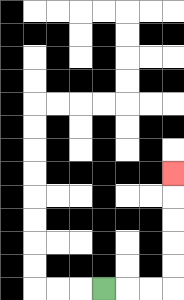{'start': '[4, 12]', 'end': '[7, 7]', 'path_directions': 'R,R,R,U,U,U,U,U', 'path_coordinates': '[[4, 12], [5, 12], [6, 12], [7, 12], [7, 11], [7, 10], [7, 9], [7, 8], [7, 7]]'}